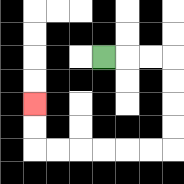{'start': '[4, 2]', 'end': '[1, 4]', 'path_directions': 'R,R,R,D,D,D,D,L,L,L,L,L,L,U,U', 'path_coordinates': '[[4, 2], [5, 2], [6, 2], [7, 2], [7, 3], [7, 4], [7, 5], [7, 6], [6, 6], [5, 6], [4, 6], [3, 6], [2, 6], [1, 6], [1, 5], [1, 4]]'}